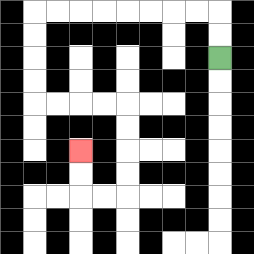{'start': '[9, 2]', 'end': '[3, 6]', 'path_directions': 'U,U,L,L,L,L,L,L,L,L,D,D,D,D,R,R,R,R,D,D,D,D,L,L,U,U', 'path_coordinates': '[[9, 2], [9, 1], [9, 0], [8, 0], [7, 0], [6, 0], [5, 0], [4, 0], [3, 0], [2, 0], [1, 0], [1, 1], [1, 2], [1, 3], [1, 4], [2, 4], [3, 4], [4, 4], [5, 4], [5, 5], [5, 6], [5, 7], [5, 8], [4, 8], [3, 8], [3, 7], [3, 6]]'}